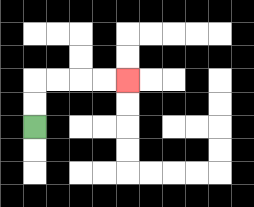{'start': '[1, 5]', 'end': '[5, 3]', 'path_directions': 'U,U,R,R,R,R', 'path_coordinates': '[[1, 5], [1, 4], [1, 3], [2, 3], [3, 3], [4, 3], [5, 3]]'}